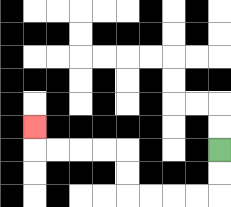{'start': '[9, 6]', 'end': '[1, 5]', 'path_directions': 'D,D,L,L,L,L,U,U,L,L,L,L,U', 'path_coordinates': '[[9, 6], [9, 7], [9, 8], [8, 8], [7, 8], [6, 8], [5, 8], [5, 7], [5, 6], [4, 6], [3, 6], [2, 6], [1, 6], [1, 5]]'}